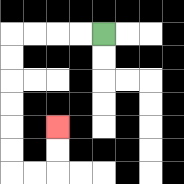{'start': '[4, 1]', 'end': '[2, 5]', 'path_directions': 'L,L,L,L,D,D,D,D,D,D,R,R,U,U', 'path_coordinates': '[[4, 1], [3, 1], [2, 1], [1, 1], [0, 1], [0, 2], [0, 3], [0, 4], [0, 5], [0, 6], [0, 7], [1, 7], [2, 7], [2, 6], [2, 5]]'}